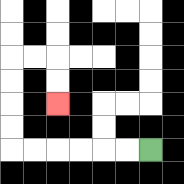{'start': '[6, 6]', 'end': '[2, 4]', 'path_directions': 'L,L,L,L,L,L,U,U,U,U,R,R,D,D', 'path_coordinates': '[[6, 6], [5, 6], [4, 6], [3, 6], [2, 6], [1, 6], [0, 6], [0, 5], [0, 4], [0, 3], [0, 2], [1, 2], [2, 2], [2, 3], [2, 4]]'}